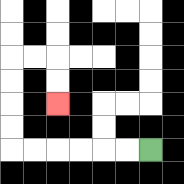{'start': '[6, 6]', 'end': '[2, 4]', 'path_directions': 'L,L,L,L,L,L,U,U,U,U,R,R,D,D', 'path_coordinates': '[[6, 6], [5, 6], [4, 6], [3, 6], [2, 6], [1, 6], [0, 6], [0, 5], [0, 4], [0, 3], [0, 2], [1, 2], [2, 2], [2, 3], [2, 4]]'}